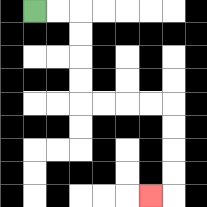{'start': '[1, 0]', 'end': '[6, 8]', 'path_directions': 'R,R,D,D,D,D,R,R,R,R,D,D,D,D,L', 'path_coordinates': '[[1, 0], [2, 0], [3, 0], [3, 1], [3, 2], [3, 3], [3, 4], [4, 4], [5, 4], [6, 4], [7, 4], [7, 5], [7, 6], [7, 7], [7, 8], [6, 8]]'}